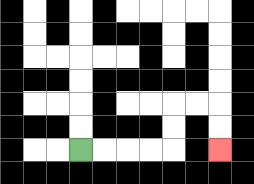{'start': '[3, 6]', 'end': '[9, 6]', 'path_directions': 'R,R,R,R,U,U,R,R,D,D', 'path_coordinates': '[[3, 6], [4, 6], [5, 6], [6, 6], [7, 6], [7, 5], [7, 4], [8, 4], [9, 4], [9, 5], [9, 6]]'}